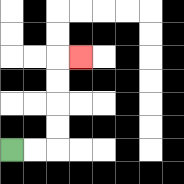{'start': '[0, 6]', 'end': '[3, 2]', 'path_directions': 'R,R,U,U,U,U,R', 'path_coordinates': '[[0, 6], [1, 6], [2, 6], [2, 5], [2, 4], [2, 3], [2, 2], [3, 2]]'}